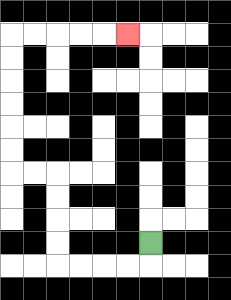{'start': '[6, 10]', 'end': '[5, 1]', 'path_directions': 'D,L,L,L,L,U,U,U,U,L,L,U,U,U,U,U,U,R,R,R,R,R', 'path_coordinates': '[[6, 10], [6, 11], [5, 11], [4, 11], [3, 11], [2, 11], [2, 10], [2, 9], [2, 8], [2, 7], [1, 7], [0, 7], [0, 6], [0, 5], [0, 4], [0, 3], [0, 2], [0, 1], [1, 1], [2, 1], [3, 1], [4, 1], [5, 1]]'}